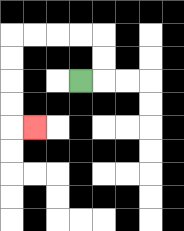{'start': '[3, 3]', 'end': '[1, 5]', 'path_directions': 'R,U,U,L,L,L,L,D,D,D,D,R', 'path_coordinates': '[[3, 3], [4, 3], [4, 2], [4, 1], [3, 1], [2, 1], [1, 1], [0, 1], [0, 2], [0, 3], [0, 4], [0, 5], [1, 5]]'}